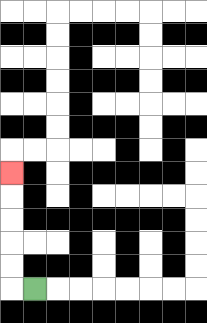{'start': '[1, 12]', 'end': '[0, 7]', 'path_directions': 'L,U,U,U,U,U', 'path_coordinates': '[[1, 12], [0, 12], [0, 11], [0, 10], [0, 9], [0, 8], [0, 7]]'}